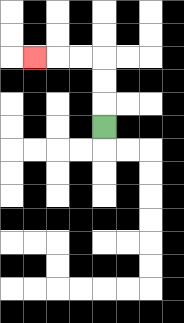{'start': '[4, 5]', 'end': '[1, 2]', 'path_directions': 'U,U,U,L,L,L', 'path_coordinates': '[[4, 5], [4, 4], [4, 3], [4, 2], [3, 2], [2, 2], [1, 2]]'}